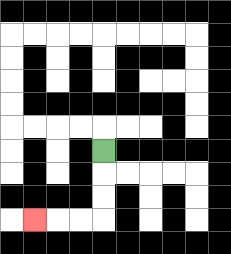{'start': '[4, 6]', 'end': '[1, 9]', 'path_directions': 'D,D,D,L,L,L', 'path_coordinates': '[[4, 6], [4, 7], [4, 8], [4, 9], [3, 9], [2, 9], [1, 9]]'}